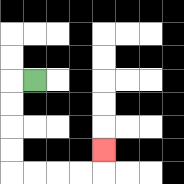{'start': '[1, 3]', 'end': '[4, 6]', 'path_directions': 'L,D,D,D,D,R,R,R,R,U', 'path_coordinates': '[[1, 3], [0, 3], [0, 4], [0, 5], [0, 6], [0, 7], [1, 7], [2, 7], [3, 7], [4, 7], [4, 6]]'}